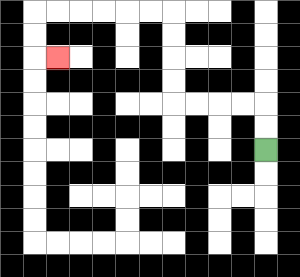{'start': '[11, 6]', 'end': '[2, 2]', 'path_directions': 'U,U,L,L,L,L,U,U,U,U,L,L,L,L,L,L,D,D,R', 'path_coordinates': '[[11, 6], [11, 5], [11, 4], [10, 4], [9, 4], [8, 4], [7, 4], [7, 3], [7, 2], [7, 1], [7, 0], [6, 0], [5, 0], [4, 0], [3, 0], [2, 0], [1, 0], [1, 1], [1, 2], [2, 2]]'}